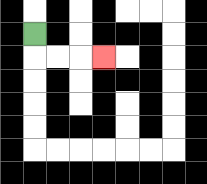{'start': '[1, 1]', 'end': '[4, 2]', 'path_directions': 'D,R,R,R', 'path_coordinates': '[[1, 1], [1, 2], [2, 2], [3, 2], [4, 2]]'}